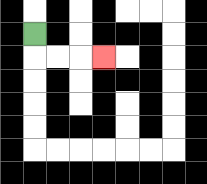{'start': '[1, 1]', 'end': '[4, 2]', 'path_directions': 'D,R,R,R', 'path_coordinates': '[[1, 1], [1, 2], [2, 2], [3, 2], [4, 2]]'}